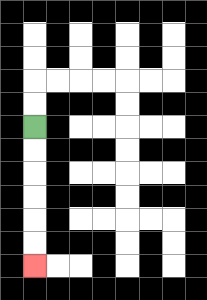{'start': '[1, 5]', 'end': '[1, 11]', 'path_directions': 'D,D,D,D,D,D', 'path_coordinates': '[[1, 5], [1, 6], [1, 7], [1, 8], [1, 9], [1, 10], [1, 11]]'}